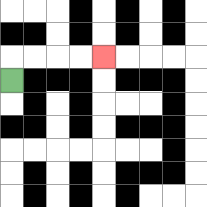{'start': '[0, 3]', 'end': '[4, 2]', 'path_directions': 'U,R,R,R,R', 'path_coordinates': '[[0, 3], [0, 2], [1, 2], [2, 2], [3, 2], [4, 2]]'}